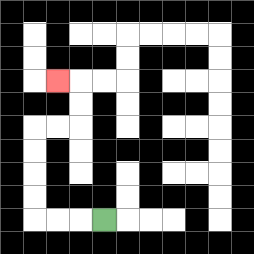{'start': '[4, 9]', 'end': '[2, 3]', 'path_directions': 'L,L,L,U,U,U,U,R,R,U,U,L', 'path_coordinates': '[[4, 9], [3, 9], [2, 9], [1, 9], [1, 8], [1, 7], [1, 6], [1, 5], [2, 5], [3, 5], [3, 4], [3, 3], [2, 3]]'}